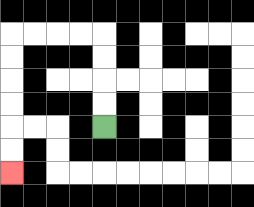{'start': '[4, 5]', 'end': '[0, 7]', 'path_directions': 'U,U,U,U,L,L,L,L,D,D,D,D,D,D', 'path_coordinates': '[[4, 5], [4, 4], [4, 3], [4, 2], [4, 1], [3, 1], [2, 1], [1, 1], [0, 1], [0, 2], [0, 3], [0, 4], [0, 5], [0, 6], [0, 7]]'}